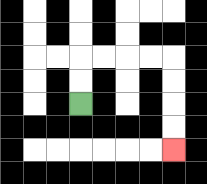{'start': '[3, 4]', 'end': '[7, 6]', 'path_directions': 'U,U,R,R,R,R,D,D,D,D', 'path_coordinates': '[[3, 4], [3, 3], [3, 2], [4, 2], [5, 2], [6, 2], [7, 2], [7, 3], [7, 4], [7, 5], [7, 6]]'}